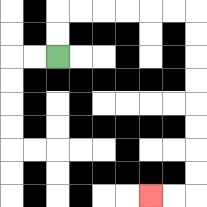{'start': '[2, 2]', 'end': '[6, 8]', 'path_directions': 'U,U,R,R,R,R,R,R,D,D,D,D,D,D,D,D,L,L', 'path_coordinates': '[[2, 2], [2, 1], [2, 0], [3, 0], [4, 0], [5, 0], [6, 0], [7, 0], [8, 0], [8, 1], [8, 2], [8, 3], [8, 4], [8, 5], [8, 6], [8, 7], [8, 8], [7, 8], [6, 8]]'}